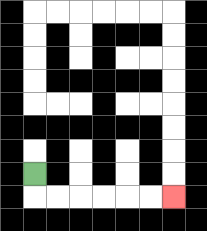{'start': '[1, 7]', 'end': '[7, 8]', 'path_directions': 'D,R,R,R,R,R,R', 'path_coordinates': '[[1, 7], [1, 8], [2, 8], [3, 8], [4, 8], [5, 8], [6, 8], [7, 8]]'}